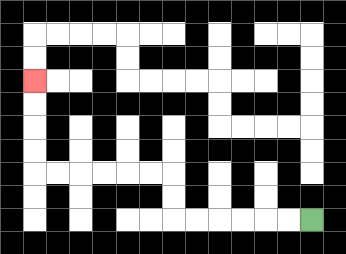{'start': '[13, 9]', 'end': '[1, 3]', 'path_directions': 'L,L,L,L,L,L,U,U,L,L,L,L,L,L,U,U,U,U', 'path_coordinates': '[[13, 9], [12, 9], [11, 9], [10, 9], [9, 9], [8, 9], [7, 9], [7, 8], [7, 7], [6, 7], [5, 7], [4, 7], [3, 7], [2, 7], [1, 7], [1, 6], [1, 5], [1, 4], [1, 3]]'}